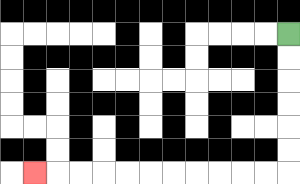{'start': '[12, 1]', 'end': '[1, 7]', 'path_directions': 'D,D,D,D,D,D,L,L,L,L,L,L,L,L,L,L,L', 'path_coordinates': '[[12, 1], [12, 2], [12, 3], [12, 4], [12, 5], [12, 6], [12, 7], [11, 7], [10, 7], [9, 7], [8, 7], [7, 7], [6, 7], [5, 7], [4, 7], [3, 7], [2, 7], [1, 7]]'}